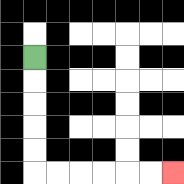{'start': '[1, 2]', 'end': '[7, 7]', 'path_directions': 'D,D,D,D,D,R,R,R,R,R,R', 'path_coordinates': '[[1, 2], [1, 3], [1, 4], [1, 5], [1, 6], [1, 7], [2, 7], [3, 7], [4, 7], [5, 7], [6, 7], [7, 7]]'}